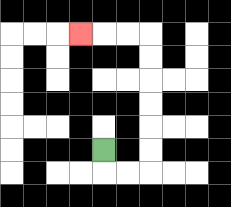{'start': '[4, 6]', 'end': '[3, 1]', 'path_directions': 'D,R,R,U,U,U,U,U,U,L,L,L', 'path_coordinates': '[[4, 6], [4, 7], [5, 7], [6, 7], [6, 6], [6, 5], [6, 4], [6, 3], [6, 2], [6, 1], [5, 1], [4, 1], [3, 1]]'}